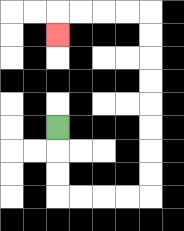{'start': '[2, 5]', 'end': '[2, 1]', 'path_directions': 'D,D,D,R,R,R,R,U,U,U,U,U,U,U,U,L,L,L,L,D', 'path_coordinates': '[[2, 5], [2, 6], [2, 7], [2, 8], [3, 8], [4, 8], [5, 8], [6, 8], [6, 7], [6, 6], [6, 5], [6, 4], [6, 3], [6, 2], [6, 1], [6, 0], [5, 0], [4, 0], [3, 0], [2, 0], [2, 1]]'}